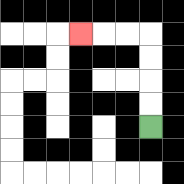{'start': '[6, 5]', 'end': '[3, 1]', 'path_directions': 'U,U,U,U,L,L,L', 'path_coordinates': '[[6, 5], [6, 4], [6, 3], [6, 2], [6, 1], [5, 1], [4, 1], [3, 1]]'}